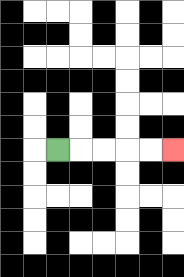{'start': '[2, 6]', 'end': '[7, 6]', 'path_directions': 'R,R,R,R,R', 'path_coordinates': '[[2, 6], [3, 6], [4, 6], [5, 6], [6, 6], [7, 6]]'}